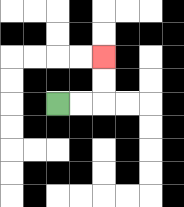{'start': '[2, 4]', 'end': '[4, 2]', 'path_directions': 'R,R,U,U', 'path_coordinates': '[[2, 4], [3, 4], [4, 4], [4, 3], [4, 2]]'}